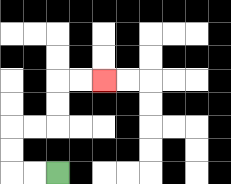{'start': '[2, 7]', 'end': '[4, 3]', 'path_directions': 'L,L,U,U,R,R,U,U,R,R', 'path_coordinates': '[[2, 7], [1, 7], [0, 7], [0, 6], [0, 5], [1, 5], [2, 5], [2, 4], [2, 3], [3, 3], [4, 3]]'}